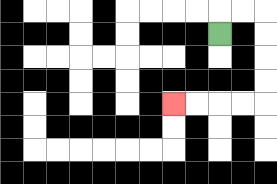{'start': '[9, 1]', 'end': '[7, 4]', 'path_directions': 'U,R,R,D,D,D,D,L,L,L,L', 'path_coordinates': '[[9, 1], [9, 0], [10, 0], [11, 0], [11, 1], [11, 2], [11, 3], [11, 4], [10, 4], [9, 4], [8, 4], [7, 4]]'}